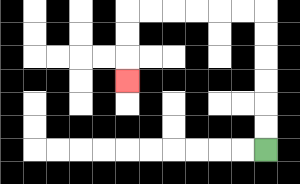{'start': '[11, 6]', 'end': '[5, 3]', 'path_directions': 'U,U,U,U,U,U,L,L,L,L,L,L,D,D,D', 'path_coordinates': '[[11, 6], [11, 5], [11, 4], [11, 3], [11, 2], [11, 1], [11, 0], [10, 0], [9, 0], [8, 0], [7, 0], [6, 0], [5, 0], [5, 1], [5, 2], [5, 3]]'}